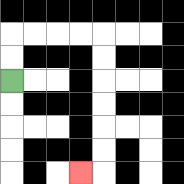{'start': '[0, 3]', 'end': '[3, 7]', 'path_directions': 'U,U,R,R,R,R,D,D,D,D,D,D,L', 'path_coordinates': '[[0, 3], [0, 2], [0, 1], [1, 1], [2, 1], [3, 1], [4, 1], [4, 2], [4, 3], [4, 4], [4, 5], [4, 6], [4, 7], [3, 7]]'}